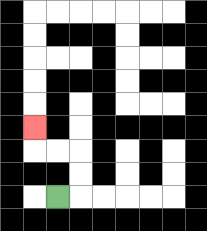{'start': '[2, 8]', 'end': '[1, 5]', 'path_directions': 'R,U,U,L,L,U', 'path_coordinates': '[[2, 8], [3, 8], [3, 7], [3, 6], [2, 6], [1, 6], [1, 5]]'}